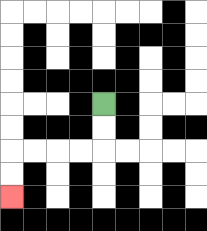{'start': '[4, 4]', 'end': '[0, 8]', 'path_directions': 'D,D,L,L,L,L,D,D', 'path_coordinates': '[[4, 4], [4, 5], [4, 6], [3, 6], [2, 6], [1, 6], [0, 6], [0, 7], [0, 8]]'}